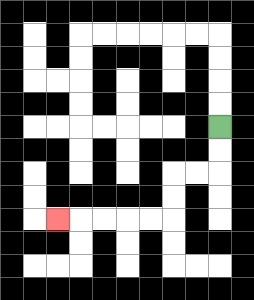{'start': '[9, 5]', 'end': '[2, 9]', 'path_directions': 'D,D,L,L,D,D,L,L,L,L,L', 'path_coordinates': '[[9, 5], [9, 6], [9, 7], [8, 7], [7, 7], [7, 8], [7, 9], [6, 9], [5, 9], [4, 9], [3, 9], [2, 9]]'}